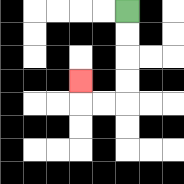{'start': '[5, 0]', 'end': '[3, 3]', 'path_directions': 'D,D,D,D,L,L,U', 'path_coordinates': '[[5, 0], [5, 1], [5, 2], [5, 3], [5, 4], [4, 4], [3, 4], [3, 3]]'}